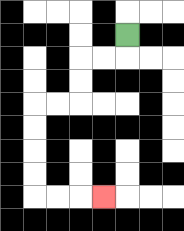{'start': '[5, 1]', 'end': '[4, 8]', 'path_directions': 'D,L,L,D,D,L,L,D,D,D,D,R,R,R', 'path_coordinates': '[[5, 1], [5, 2], [4, 2], [3, 2], [3, 3], [3, 4], [2, 4], [1, 4], [1, 5], [1, 6], [1, 7], [1, 8], [2, 8], [3, 8], [4, 8]]'}